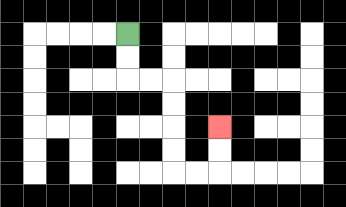{'start': '[5, 1]', 'end': '[9, 5]', 'path_directions': 'D,D,R,R,D,D,D,D,R,R,U,U', 'path_coordinates': '[[5, 1], [5, 2], [5, 3], [6, 3], [7, 3], [7, 4], [7, 5], [7, 6], [7, 7], [8, 7], [9, 7], [9, 6], [9, 5]]'}